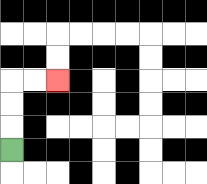{'start': '[0, 6]', 'end': '[2, 3]', 'path_directions': 'U,U,U,R,R', 'path_coordinates': '[[0, 6], [0, 5], [0, 4], [0, 3], [1, 3], [2, 3]]'}